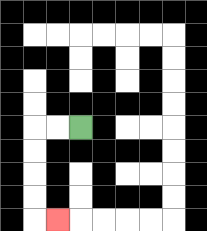{'start': '[3, 5]', 'end': '[2, 9]', 'path_directions': 'L,L,D,D,D,D,R', 'path_coordinates': '[[3, 5], [2, 5], [1, 5], [1, 6], [1, 7], [1, 8], [1, 9], [2, 9]]'}